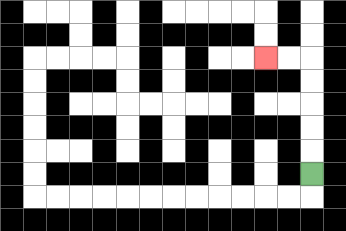{'start': '[13, 7]', 'end': '[11, 2]', 'path_directions': 'U,U,U,U,U,L,L', 'path_coordinates': '[[13, 7], [13, 6], [13, 5], [13, 4], [13, 3], [13, 2], [12, 2], [11, 2]]'}